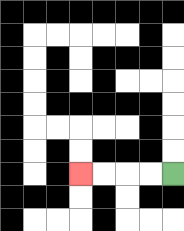{'start': '[7, 7]', 'end': '[3, 7]', 'path_directions': 'L,L,L,L', 'path_coordinates': '[[7, 7], [6, 7], [5, 7], [4, 7], [3, 7]]'}